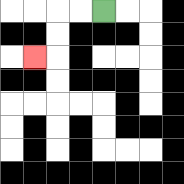{'start': '[4, 0]', 'end': '[1, 2]', 'path_directions': 'L,L,D,D,L', 'path_coordinates': '[[4, 0], [3, 0], [2, 0], [2, 1], [2, 2], [1, 2]]'}